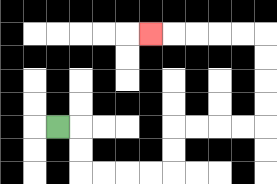{'start': '[2, 5]', 'end': '[6, 1]', 'path_directions': 'R,D,D,R,R,R,R,U,U,R,R,R,R,U,U,U,U,L,L,L,L,L', 'path_coordinates': '[[2, 5], [3, 5], [3, 6], [3, 7], [4, 7], [5, 7], [6, 7], [7, 7], [7, 6], [7, 5], [8, 5], [9, 5], [10, 5], [11, 5], [11, 4], [11, 3], [11, 2], [11, 1], [10, 1], [9, 1], [8, 1], [7, 1], [6, 1]]'}